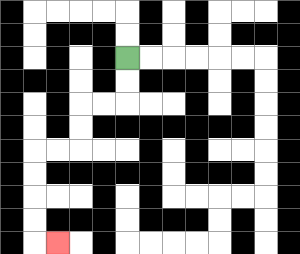{'start': '[5, 2]', 'end': '[2, 10]', 'path_directions': 'D,D,L,L,D,D,L,L,D,D,D,D,R', 'path_coordinates': '[[5, 2], [5, 3], [5, 4], [4, 4], [3, 4], [3, 5], [3, 6], [2, 6], [1, 6], [1, 7], [1, 8], [1, 9], [1, 10], [2, 10]]'}